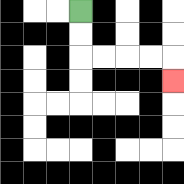{'start': '[3, 0]', 'end': '[7, 3]', 'path_directions': 'D,D,R,R,R,R,D', 'path_coordinates': '[[3, 0], [3, 1], [3, 2], [4, 2], [5, 2], [6, 2], [7, 2], [7, 3]]'}